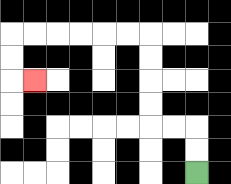{'start': '[8, 7]', 'end': '[1, 3]', 'path_directions': 'U,U,L,L,U,U,U,U,L,L,L,L,L,L,D,D,R', 'path_coordinates': '[[8, 7], [8, 6], [8, 5], [7, 5], [6, 5], [6, 4], [6, 3], [6, 2], [6, 1], [5, 1], [4, 1], [3, 1], [2, 1], [1, 1], [0, 1], [0, 2], [0, 3], [1, 3]]'}